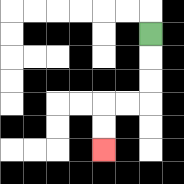{'start': '[6, 1]', 'end': '[4, 6]', 'path_directions': 'D,D,D,L,L,D,D', 'path_coordinates': '[[6, 1], [6, 2], [6, 3], [6, 4], [5, 4], [4, 4], [4, 5], [4, 6]]'}